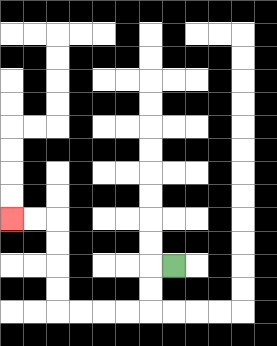{'start': '[7, 11]', 'end': '[0, 9]', 'path_directions': 'L,D,D,L,L,L,L,U,U,U,U,L,L', 'path_coordinates': '[[7, 11], [6, 11], [6, 12], [6, 13], [5, 13], [4, 13], [3, 13], [2, 13], [2, 12], [2, 11], [2, 10], [2, 9], [1, 9], [0, 9]]'}